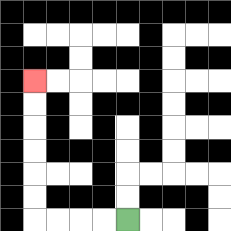{'start': '[5, 9]', 'end': '[1, 3]', 'path_directions': 'L,L,L,L,U,U,U,U,U,U', 'path_coordinates': '[[5, 9], [4, 9], [3, 9], [2, 9], [1, 9], [1, 8], [1, 7], [1, 6], [1, 5], [1, 4], [1, 3]]'}